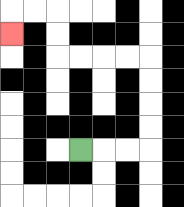{'start': '[3, 6]', 'end': '[0, 1]', 'path_directions': 'R,R,R,U,U,U,U,L,L,L,L,U,U,L,L,D', 'path_coordinates': '[[3, 6], [4, 6], [5, 6], [6, 6], [6, 5], [6, 4], [6, 3], [6, 2], [5, 2], [4, 2], [3, 2], [2, 2], [2, 1], [2, 0], [1, 0], [0, 0], [0, 1]]'}